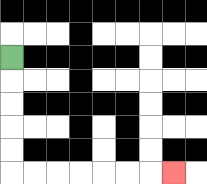{'start': '[0, 2]', 'end': '[7, 7]', 'path_directions': 'D,D,D,D,D,R,R,R,R,R,R,R', 'path_coordinates': '[[0, 2], [0, 3], [0, 4], [0, 5], [0, 6], [0, 7], [1, 7], [2, 7], [3, 7], [4, 7], [5, 7], [6, 7], [7, 7]]'}